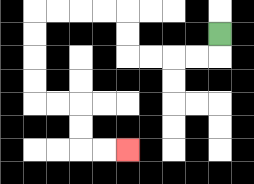{'start': '[9, 1]', 'end': '[5, 6]', 'path_directions': 'D,L,L,L,L,U,U,L,L,L,L,D,D,D,D,R,R,D,D,R,R', 'path_coordinates': '[[9, 1], [9, 2], [8, 2], [7, 2], [6, 2], [5, 2], [5, 1], [5, 0], [4, 0], [3, 0], [2, 0], [1, 0], [1, 1], [1, 2], [1, 3], [1, 4], [2, 4], [3, 4], [3, 5], [3, 6], [4, 6], [5, 6]]'}